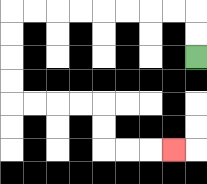{'start': '[8, 2]', 'end': '[7, 6]', 'path_directions': 'U,U,L,L,L,L,L,L,L,L,D,D,D,D,R,R,R,R,D,D,R,R,R', 'path_coordinates': '[[8, 2], [8, 1], [8, 0], [7, 0], [6, 0], [5, 0], [4, 0], [3, 0], [2, 0], [1, 0], [0, 0], [0, 1], [0, 2], [0, 3], [0, 4], [1, 4], [2, 4], [3, 4], [4, 4], [4, 5], [4, 6], [5, 6], [6, 6], [7, 6]]'}